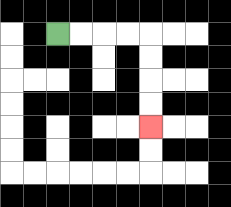{'start': '[2, 1]', 'end': '[6, 5]', 'path_directions': 'R,R,R,R,D,D,D,D', 'path_coordinates': '[[2, 1], [3, 1], [4, 1], [5, 1], [6, 1], [6, 2], [6, 3], [6, 4], [6, 5]]'}